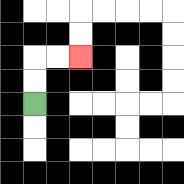{'start': '[1, 4]', 'end': '[3, 2]', 'path_directions': 'U,U,R,R', 'path_coordinates': '[[1, 4], [1, 3], [1, 2], [2, 2], [3, 2]]'}